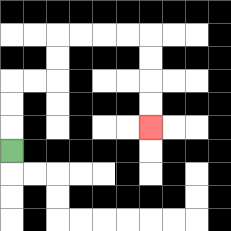{'start': '[0, 6]', 'end': '[6, 5]', 'path_directions': 'U,U,U,R,R,U,U,R,R,R,R,D,D,D,D', 'path_coordinates': '[[0, 6], [0, 5], [0, 4], [0, 3], [1, 3], [2, 3], [2, 2], [2, 1], [3, 1], [4, 1], [5, 1], [6, 1], [6, 2], [6, 3], [6, 4], [6, 5]]'}